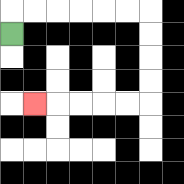{'start': '[0, 1]', 'end': '[1, 4]', 'path_directions': 'U,R,R,R,R,R,R,D,D,D,D,L,L,L,L,L', 'path_coordinates': '[[0, 1], [0, 0], [1, 0], [2, 0], [3, 0], [4, 0], [5, 0], [6, 0], [6, 1], [6, 2], [6, 3], [6, 4], [5, 4], [4, 4], [3, 4], [2, 4], [1, 4]]'}